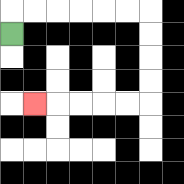{'start': '[0, 1]', 'end': '[1, 4]', 'path_directions': 'U,R,R,R,R,R,R,D,D,D,D,L,L,L,L,L', 'path_coordinates': '[[0, 1], [0, 0], [1, 0], [2, 0], [3, 0], [4, 0], [5, 0], [6, 0], [6, 1], [6, 2], [6, 3], [6, 4], [5, 4], [4, 4], [3, 4], [2, 4], [1, 4]]'}